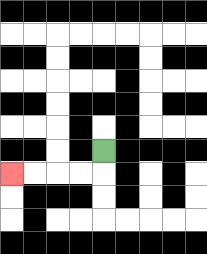{'start': '[4, 6]', 'end': '[0, 7]', 'path_directions': 'D,L,L,L,L', 'path_coordinates': '[[4, 6], [4, 7], [3, 7], [2, 7], [1, 7], [0, 7]]'}